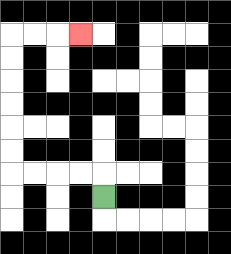{'start': '[4, 8]', 'end': '[3, 1]', 'path_directions': 'U,L,L,L,L,U,U,U,U,U,U,R,R,R', 'path_coordinates': '[[4, 8], [4, 7], [3, 7], [2, 7], [1, 7], [0, 7], [0, 6], [0, 5], [0, 4], [0, 3], [0, 2], [0, 1], [1, 1], [2, 1], [3, 1]]'}